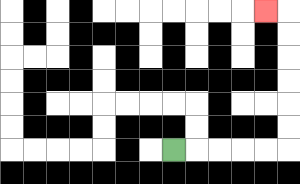{'start': '[7, 6]', 'end': '[11, 0]', 'path_directions': 'R,R,R,R,R,U,U,U,U,U,U,L', 'path_coordinates': '[[7, 6], [8, 6], [9, 6], [10, 6], [11, 6], [12, 6], [12, 5], [12, 4], [12, 3], [12, 2], [12, 1], [12, 0], [11, 0]]'}